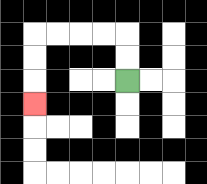{'start': '[5, 3]', 'end': '[1, 4]', 'path_directions': 'U,U,L,L,L,L,D,D,D', 'path_coordinates': '[[5, 3], [5, 2], [5, 1], [4, 1], [3, 1], [2, 1], [1, 1], [1, 2], [1, 3], [1, 4]]'}